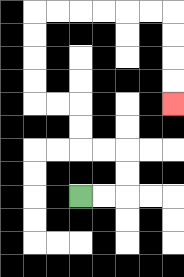{'start': '[3, 8]', 'end': '[7, 4]', 'path_directions': 'R,R,U,U,L,L,U,U,L,L,U,U,U,U,R,R,R,R,R,R,D,D,D,D', 'path_coordinates': '[[3, 8], [4, 8], [5, 8], [5, 7], [5, 6], [4, 6], [3, 6], [3, 5], [3, 4], [2, 4], [1, 4], [1, 3], [1, 2], [1, 1], [1, 0], [2, 0], [3, 0], [4, 0], [5, 0], [6, 0], [7, 0], [7, 1], [7, 2], [7, 3], [7, 4]]'}